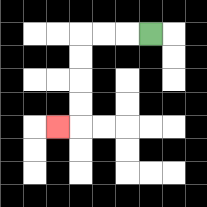{'start': '[6, 1]', 'end': '[2, 5]', 'path_directions': 'L,L,L,D,D,D,D,L', 'path_coordinates': '[[6, 1], [5, 1], [4, 1], [3, 1], [3, 2], [3, 3], [3, 4], [3, 5], [2, 5]]'}